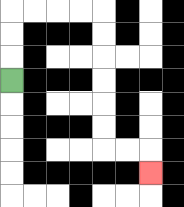{'start': '[0, 3]', 'end': '[6, 7]', 'path_directions': 'U,U,U,R,R,R,R,D,D,D,D,D,D,R,R,D', 'path_coordinates': '[[0, 3], [0, 2], [0, 1], [0, 0], [1, 0], [2, 0], [3, 0], [4, 0], [4, 1], [4, 2], [4, 3], [4, 4], [4, 5], [4, 6], [5, 6], [6, 6], [6, 7]]'}